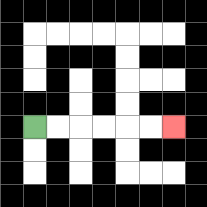{'start': '[1, 5]', 'end': '[7, 5]', 'path_directions': 'R,R,R,R,R,R', 'path_coordinates': '[[1, 5], [2, 5], [3, 5], [4, 5], [5, 5], [6, 5], [7, 5]]'}